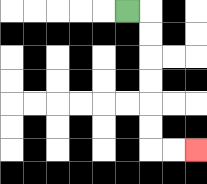{'start': '[5, 0]', 'end': '[8, 6]', 'path_directions': 'R,D,D,D,D,D,D,R,R', 'path_coordinates': '[[5, 0], [6, 0], [6, 1], [6, 2], [6, 3], [6, 4], [6, 5], [6, 6], [7, 6], [8, 6]]'}